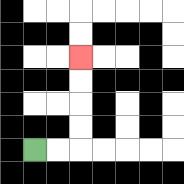{'start': '[1, 6]', 'end': '[3, 2]', 'path_directions': 'R,R,U,U,U,U', 'path_coordinates': '[[1, 6], [2, 6], [3, 6], [3, 5], [3, 4], [3, 3], [3, 2]]'}